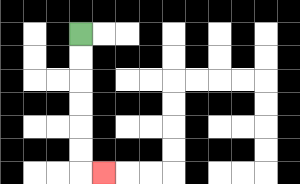{'start': '[3, 1]', 'end': '[4, 7]', 'path_directions': 'D,D,D,D,D,D,R', 'path_coordinates': '[[3, 1], [3, 2], [3, 3], [3, 4], [3, 5], [3, 6], [3, 7], [4, 7]]'}